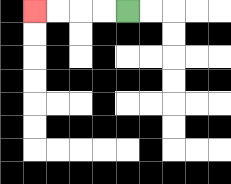{'start': '[5, 0]', 'end': '[1, 0]', 'path_directions': 'L,L,L,L', 'path_coordinates': '[[5, 0], [4, 0], [3, 0], [2, 0], [1, 0]]'}